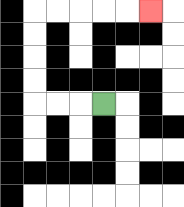{'start': '[4, 4]', 'end': '[6, 0]', 'path_directions': 'L,L,L,U,U,U,U,R,R,R,R,R', 'path_coordinates': '[[4, 4], [3, 4], [2, 4], [1, 4], [1, 3], [1, 2], [1, 1], [1, 0], [2, 0], [3, 0], [4, 0], [5, 0], [6, 0]]'}